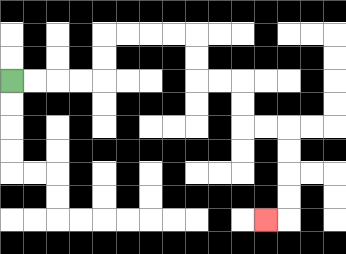{'start': '[0, 3]', 'end': '[11, 9]', 'path_directions': 'R,R,R,R,U,U,R,R,R,R,D,D,R,R,D,D,R,R,D,D,D,D,L', 'path_coordinates': '[[0, 3], [1, 3], [2, 3], [3, 3], [4, 3], [4, 2], [4, 1], [5, 1], [6, 1], [7, 1], [8, 1], [8, 2], [8, 3], [9, 3], [10, 3], [10, 4], [10, 5], [11, 5], [12, 5], [12, 6], [12, 7], [12, 8], [12, 9], [11, 9]]'}